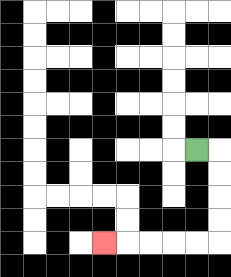{'start': '[8, 6]', 'end': '[4, 10]', 'path_directions': 'R,D,D,D,D,L,L,L,L,L', 'path_coordinates': '[[8, 6], [9, 6], [9, 7], [9, 8], [9, 9], [9, 10], [8, 10], [7, 10], [6, 10], [5, 10], [4, 10]]'}